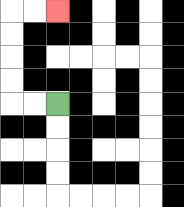{'start': '[2, 4]', 'end': '[2, 0]', 'path_directions': 'L,L,U,U,U,U,R,R', 'path_coordinates': '[[2, 4], [1, 4], [0, 4], [0, 3], [0, 2], [0, 1], [0, 0], [1, 0], [2, 0]]'}